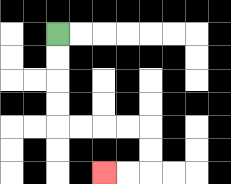{'start': '[2, 1]', 'end': '[4, 7]', 'path_directions': 'D,D,D,D,R,R,R,R,D,D,L,L', 'path_coordinates': '[[2, 1], [2, 2], [2, 3], [2, 4], [2, 5], [3, 5], [4, 5], [5, 5], [6, 5], [6, 6], [6, 7], [5, 7], [4, 7]]'}